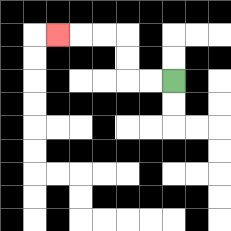{'start': '[7, 3]', 'end': '[2, 1]', 'path_directions': 'L,L,U,U,L,L,L', 'path_coordinates': '[[7, 3], [6, 3], [5, 3], [5, 2], [5, 1], [4, 1], [3, 1], [2, 1]]'}